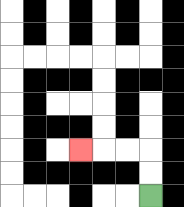{'start': '[6, 8]', 'end': '[3, 6]', 'path_directions': 'U,U,L,L,L', 'path_coordinates': '[[6, 8], [6, 7], [6, 6], [5, 6], [4, 6], [3, 6]]'}